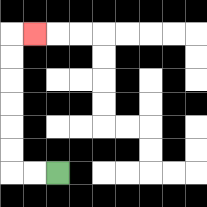{'start': '[2, 7]', 'end': '[1, 1]', 'path_directions': 'L,L,U,U,U,U,U,U,R', 'path_coordinates': '[[2, 7], [1, 7], [0, 7], [0, 6], [0, 5], [0, 4], [0, 3], [0, 2], [0, 1], [1, 1]]'}